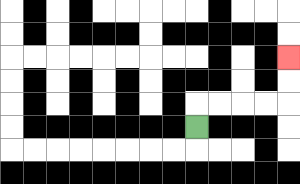{'start': '[8, 5]', 'end': '[12, 2]', 'path_directions': 'U,R,R,R,R,U,U', 'path_coordinates': '[[8, 5], [8, 4], [9, 4], [10, 4], [11, 4], [12, 4], [12, 3], [12, 2]]'}